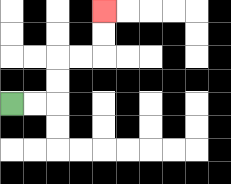{'start': '[0, 4]', 'end': '[4, 0]', 'path_directions': 'R,R,U,U,R,R,U,U', 'path_coordinates': '[[0, 4], [1, 4], [2, 4], [2, 3], [2, 2], [3, 2], [4, 2], [4, 1], [4, 0]]'}